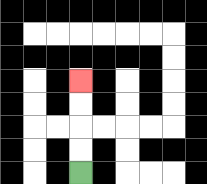{'start': '[3, 7]', 'end': '[3, 3]', 'path_directions': 'U,U,U,U', 'path_coordinates': '[[3, 7], [3, 6], [3, 5], [3, 4], [3, 3]]'}